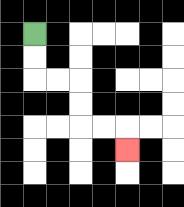{'start': '[1, 1]', 'end': '[5, 6]', 'path_directions': 'D,D,R,R,D,D,R,R,D', 'path_coordinates': '[[1, 1], [1, 2], [1, 3], [2, 3], [3, 3], [3, 4], [3, 5], [4, 5], [5, 5], [5, 6]]'}